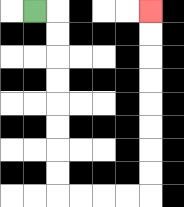{'start': '[1, 0]', 'end': '[6, 0]', 'path_directions': 'R,D,D,D,D,D,D,D,D,R,R,R,R,U,U,U,U,U,U,U,U', 'path_coordinates': '[[1, 0], [2, 0], [2, 1], [2, 2], [2, 3], [2, 4], [2, 5], [2, 6], [2, 7], [2, 8], [3, 8], [4, 8], [5, 8], [6, 8], [6, 7], [6, 6], [6, 5], [6, 4], [6, 3], [6, 2], [6, 1], [6, 0]]'}